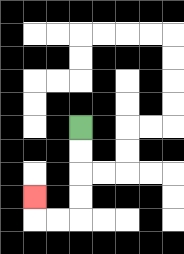{'start': '[3, 5]', 'end': '[1, 8]', 'path_directions': 'D,D,D,D,L,L,U', 'path_coordinates': '[[3, 5], [3, 6], [3, 7], [3, 8], [3, 9], [2, 9], [1, 9], [1, 8]]'}